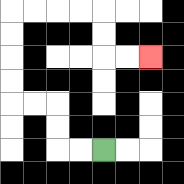{'start': '[4, 6]', 'end': '[6, 2]', 'path_directions': 'L,L,U,U,L,L,U,U,U,U,R,R,R,R,D,D,R,R', 'path_coordinates': '[[4, 6], [3, 6], [2, 6], [2, 5], [2, 4], [1, 4], [0, 4], [0, 3], [0, 2], [0, 1], [0, 0], [1, 0], [2, 0], [3, 0], [4, 0], [4, 1], [4, 2], [5, 2], [6, 2]]'}